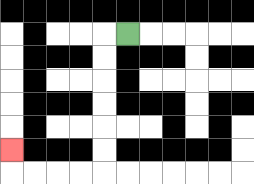{'start': '[5, 1]', 'end': '[0, 6]', 'path_directions': 'L,D,D,D,D,D,D,L,L,L,L,U', 'path_coordinates': '[[5, 1], [4, 1], [4, 2], [4, 3], [4, 4], [4, 5], [4, 6], [4, 7], [3, 7], [2, 7], [1, 7], [0, 7], [0, 6]]'}